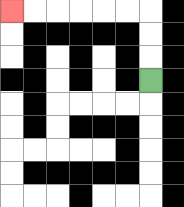{'start': '[6, 3]', 'end': '[0, 0]', 'path_directions': 'U,U,U,L,L,L,L,L,L', 'path_coordinates': '[[6, 3], [6, 2], [6, 1], [6, 0], [5, 0], [4, 0], [3, 0], [2, 0], [1, 0], [0, 0]]'}